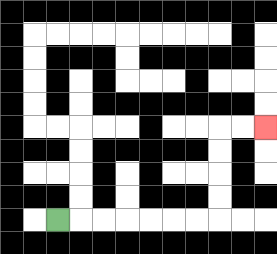{'start': '[2, 9]', 'end': '[11, 5]', 'path_directions': 'R,R,R,R,R,R,R,U,U,U,U,R,R', 'path_coordinates': '[[2, 9], [3, 9], [4, 9], [5, 9], [6, 9], [7, 9], [8, 9], [9, 9], [9, 8], [9, 7], [9, 6], [9, 5], [10, 5], [11, 5]]'}